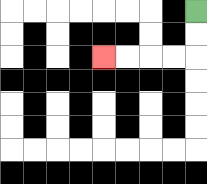{'start': '[8, 0]', 'end': '[4, 2]', 'path_directions': 'D,D,L,L,L,L', 'path_coordinates': '[[8, 0], [8, 1], [8, 2], [7, 2], [6, 2], [5, 2], [4, 2]]'}